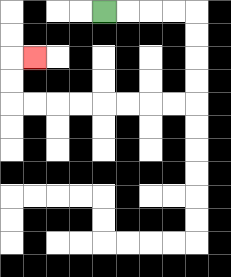{'start': '[4, 0]', 'end': '[1, 2]', 'path_directions': 'R,R,R,R,D,D,D,D,L,L,L,L,L,L,L,L,U,U,R', 'path_coordinates': '[[4, 0], [5, 0], [6, 0], [7, 0], [8, 0], [8, 1], [8, 2], [8, 3], [8, 4], [7, 4], [6, 4], [5, 4], [4, 4], [3, 4], [2, 4], [1, 4], [0, 4], [0, 3], [0, 2], [1, 2]]'}